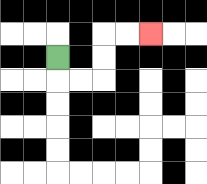{'start': '[2, 2]', 'end': '[6, 1]', 'path_directions': 'D,R,R,U,U,R,R', 'path_coordinates': '[[2, 2], [2, 3], [3, 3], [4, 3], [4, 2], [4, 1], [5, 1], [6, 1]]'}